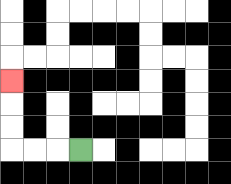{'start': '[3, 6]', 'end': '[0, 3]', 'path_directions': 'L,L,L,U,U,U', 'path_coordinates': '[[3, 6], [2, 6], [1, 6], [0, 6], [0, 5], [0, 4], [0, 3]]'}